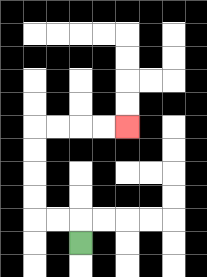{'start': '[3, 10]', 'end': '[5, 5]', 'path_directions': 'U,L,L,U,U,U,U,R,R,R,R', 'path_coordinates': '[[3, 10], [3, 9], [2, 9], [1, 9], [1, 8], [1, 7], [1, 6], [1, 5], [2, 5], [3, 5], [4, 5], [5, 5]]'}